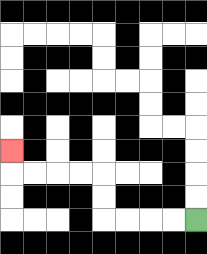{'start': '[8, 9]', 'end': '[0, 6]', 'path_directions': 'L,L,L,L,U,U,L,L,L,L,U', 'path_coordinates': '[[8, 9], [7, 9], [6, 9], [5, 9], [4, 9], [4, 8], [4, 7], [3, 7], [2, 7], [1, 7], [0, 7], [0, 6]]'}